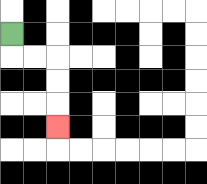{'start': '[0, 1]', 'end': '[2, 5]', 'path_directions': 'D,R,R,D,D,D', 'path_coordinates': '[[0, 1], [0, 2], [1, 2], [2, 2], [2, 3], [2, 4], [2, 5]]'}